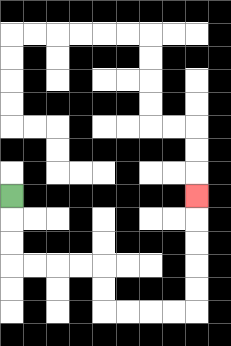{'start': '[0, 8]', 'end': '[8, 8]', 'path_directions': 'D,D,D,R,R,R,R,D,D,R,R,R,R,U,U,U,U,U', 'path_coordinates': '[[0, 8], [0, 9], [0, 10], [0, 11], [1, 11], [2, 11], [3, 11], [4, 11], [4, 12], [4, 13], [5, 13], [6, 13], [7, 13], [8, 13], [8, 12], [8, 11], [8, 10], [8, 9], [8, 8]]'}